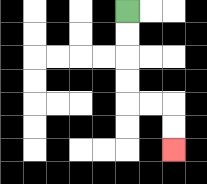{'start': '[5, 0]', 'end': '[7, 6]', 'path_directions': 'D,D,D,D,R,R,D,D', 'path_coordinates': '[[5, 0], [5, 1], [5, 2], [5, 3], [5, 4], [6, 4], [7, 4], [7, 5], [7, 6]]'}